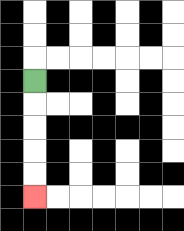{'start': '[1, 3]', 'end': '[1, 8]', 'path_directions': 'D,D,D,D,D', 'path_coordinates': '[[1, 3], [1, 4], [1, 5], [1, 6], [1, 7], [1, 8]]'}